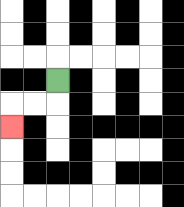{'start': '[2, 3]', 'end': '[0, 5]', 'path_directions': 'D,L,L,D', 'path_coordinates': '[[2, 3], [2, 4], [1, 4], [0, 4], [0, 5]]'}